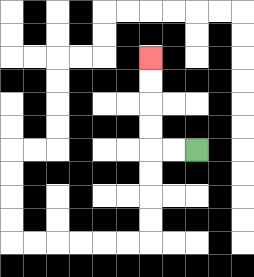{'start': '[8, 6]', 'end': '[6, 2]', 'path_directions': 'L,L,U,U,U,U', 'path_coordinates': '[[8, 6], [7, 6], [6, 6], [6, 5], [6, 4], [6, 3], [6, 2]]'}